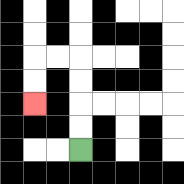{'start': '[3, 6]', 'end': '[1, 4]', 'path_directions': 'U,U,U,U,L,L,D,D', 'path_coordinates': '[[3, 6], [3, 5], [3, 4], [3, 3], [3, 2], [2, 2], [1, 2], [1, 3], [1, 4]]'}